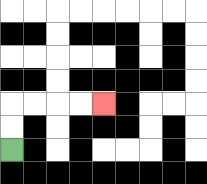{'start': '[0, 6]', 'end': '[4, 4]', 'path_directions': 'U,U,R,R,R,R', 'path_coordinates': '[[0, 6], [0, 5], [0, 4], [1, 4], [2, 4], [3, 4], [4, 4]]'}